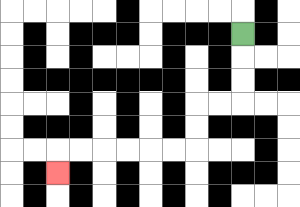{'start': '[10, 1]', 'end': '[2, 7]', 'path_directions': 'D,D,D,L,L,D,D,L,L,L,L,L,L,D', 'path_coordinates': '[[10, 1], [10, 2], [10, 3], [10, 4], [9, 4], [8, 4], [8, 5], [8, 6], [7, 6], [6, 6], [5, 6], [4, 6], [3, 6], [2, 6], [2, 7]]'}